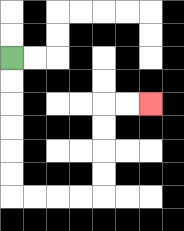{'start': '[0, 2]', 'end': '[6, 4]', 'path_directions': 'D,D,D,D,D,D,R,R,R,R,U,U,U,U,R,R', 'path_coordinates': '[[0, 2], [0, 3], [0, 4], [0, 5], [0, 6], [0, 7], [0, 8], [1, 8], [2, 8], [3, 8], [4, 8], [4, 7], [4, 6], [4, 5], [4, 4], [5, 4], [6, 4]]'}